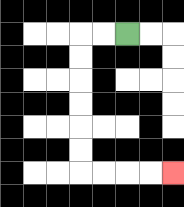{'start': '[5, 1]', 'end': '[7, 7]', 'path_directions': 'L,L,D,D,D,D,D,D,R,R,R,R', 'path_coordinates': '[[5, 1], [4, 1], [3, 1], [3, 2], [3, 3], [3, 4], [3, 5], [3, 6], [3, 7], [4, 7], [5, 7], [6, 7], [7, 7]]'}